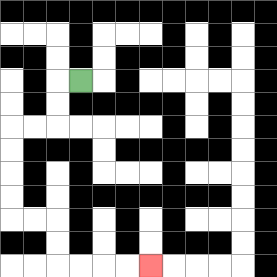{'start': '[3, 3]', 'end': '[6, 11]', 'path_directions': 'L,D,D,L,L,D,D,D,D,R,R,D,D,R,R,R,R', 'path_coordinates': '[[3, 3], [2, 3], [2, 4], [2, 5], [1, 5], [0, 5], [0, 6], [0, 7], [0, 8], [0, 9], [1, 9], [2, 9], [2, 10], [2, 11], [3, 11], [4, 11], [5, 11], [6, 11]]'}